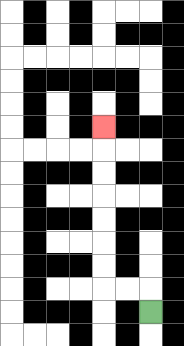{'start': '[6, 13]', 'end': '[4, 5]', 'path_directions': 'U,L,L,U,U,U,U,U,U,U', 'path_coordinates': '[[6, 13], [6, 12], [5, 12], [4, 12], [4, 11], [4, 10], [4, 9], [4, 8], [4, 7], [4, 6], [4, 5]]'}